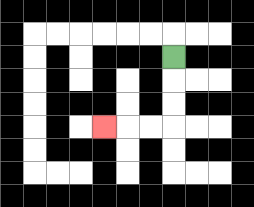{'start': '[7, 2]', 'end': '[4, 5]', 'path_directions': 'D,D,D,L,L,L', 'path_coordinates': '[[7, 2], [7, 3], [7, 4], [7, 5], [6, 5], [5, 5], [4, 5]]'}